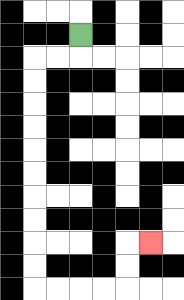{'start': '[3, 1]', 'end': '[6, 10]', 'path_directions': 'D,L,L,D,D,D,D,D,D,D,D,D,D,R,R,R,R,U,U,R', 'path_coordinates': '[[3, 1], [3, 2], [2, 2], [1, 2], [1, 3], [1, 4], [1, 5], [1, 6], [1, 7], [1, 8], [1, 9], [1, 10], [1, 11], [1, 12], [2, 12], [3, 12], [4, 12], [5, 12], [5, 11], [5, 10], [6, 10]]'}